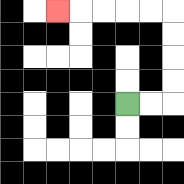{'start': '[5, 4]', 'end': '[2, 0]', 'path_directions': 'R,R,U,U,U,U,L,L,L,L,L', 'path_coordinates': '[[5, 4], [6, 4], [7, 4], [7, 3], [7, 2], [7, 1], [7, 0], [6, 0], [5, 0], [4, 0], [3, 0], [2, 0]]'}